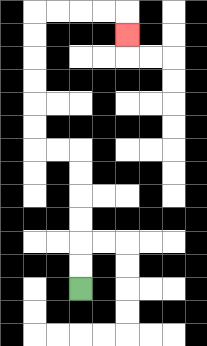{'start': '[3, 12]', 'end': '[5, 1]', 'path_directions': 'U,U,U,U,U,U,L,L,U,U,U,U,U,U,R,R,R,R,D', 'path_coordinates': '[[3, 12], [3, 11], [3, 10], [3, 9], [3, 8], [3, 7], [3, 6], [2, 6], [1, 6], [1, 5], [1, 4], [1, 3], [1, 2], [1, 1], [1, 0], [2, 0], [3, 0], [4, 0], [5, 0], [5, 1]]'}